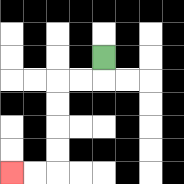{'start': '[4, 2]', 'end': '[0, 7]', 'path_directions': 'D,L,L,D,D,D,D,L,L', 'path_coordinates': '[[4, 2], [4, 3], [3, 3], [2, 3], [2, 4], [2, 5], [2, 6], [2, 7], [1, 7], [0, 7]]'}